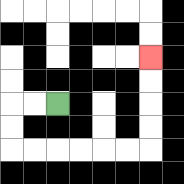{'start': '[2, 4]', 'end': '[6, 2]', 'path_directions': 'L,L,D,D,R,R,R,R,R,R,U,U,U,U', 'path_coordinates': '[[2, 4], [1, 4], [0, 4], [0, 5], [0, 6], [1, 6], [2, 6], [3, 6], [4, 6], [5, 6], [6, 6], [6, 5], [6, 4], [6, 3], [6, 2]]'}